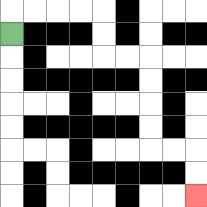{'start': '[0, 1]', 'end': '[8, 8]', 'path_directions': 'U,R,R,R,R,D,D,R,R,D,D,D,D,R,R,D,D', 'path_coordinates': '[[0, 1], [0, 0], [1, 0], [2, 0], [3, 0], [4, 0], [4, 1], [4, 2], [5, 2], [6, 2], [6, 3], [6, 4], [6, 5], [6, 6], [7, 6], [8, 6], [8, 7], [8, 8]]'}